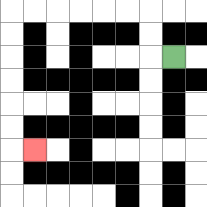{'start': '[7, 2]', 'end': '[1, 6]', 'path_directions': 'L,U,U,L,L,L,L,L,L,D,D,D,D,D,D,R', 'path_coordinates': '[[7, 2], [6, 2], [6, 1], [6, 0], [5, 0], [4, 0], [3, 0], [2, 0], [1, 0], [0, 0], [0, 1], [0, 2], [0, 3], [0, 4], [0, 5], [0, 6], [1, 6]]'}